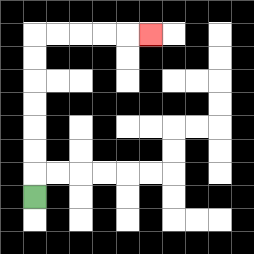{'start': '[1, 8]', 'end': '[6, 1]', 'path_directions': 'U,U,U,U,U,U,U,R,R,R,R,R', 'path_coordinates': '[[1, 8], [1, 7], [1, 6], [1, 5], [1, 4], [1, 3], [1, 2], [1, 1], [2, 1], [3, 1], [4, 1], [5, 1], [6, 1]]'}